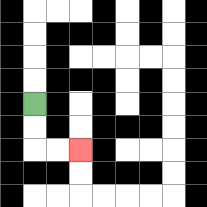{'start': '[1, 4]', 'end': '[3, 6]', 'path_directions': 'D,D,R,R', 'path_coordinates': '[[1, 4], [1, 5], [1, 6], [2, 6], [3, 6]]'}